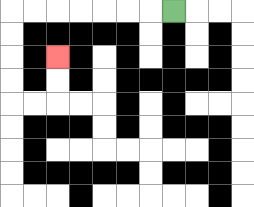{'start': '[7, 0]', 'end': '[2, 2]', 'path_directions': 'L,L,L,L,L,L,L,D,D,D,D,R,R,U,U', 'path_coordinates': '[[7, 0], [6, 0], [5, 0], [4, 0], [3, 0], [2, 0], [1, 0], [0, 0], [0, 1], [0, 2], [0, 3], [0, 4], [1, 4], [2, 4], [2, 3], [2, 2]]'}